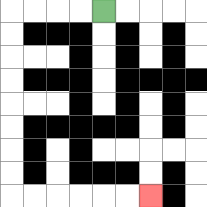{'start': '[4, 0]', 'end': '[6, 8]', 'path_directions': 'L,L,L,L,D,D,D,D,D,D,D,D,R,R,R,R,R,R', 'path_coordinates': '[[4, 0], [3, 0], [2, 0], [1, 0], [0, 0], [0, 1], [0, 2], [0, 3], [0, 4], [0, 5], [0, 6], [0, 7], [0, 8], [1, 8], [2, 8], [3, 8], [4, 8], [5, 8], [6, 8]]'}